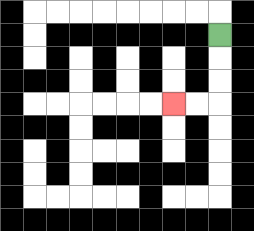{'start': '[9, 1]', 'end': '[7, 4]', 'path_directions': 'D,D,D,L,L', 'path_coordinates': '[[9, 1], [9, 2], [9, 3], [9, 4], [8, 4], [7, 4]]'}